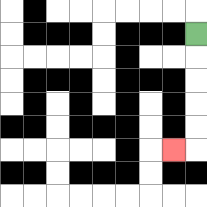{'start': '[8, 1]', 'end': '[7, 6]', 'path_directions': 'D,D,D,D,D,L', 'path_coordinates': '[[8, 1], [8, 2], [8, 3], [8, 4], [8, 5], [8, 6], [7, 6]]'}